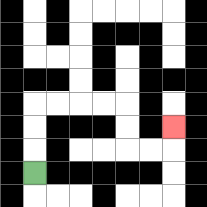{'start': '[1, 7]', 'end': '[7, 5]', 'path_directions': 'U,U,U,R,R,R,R,D,D,R,R,U', 'path_coordinates': '[[1, 7], [1, 6], [1, 5], [1, 4], [2, 4], [3, 4], [4, 4], [5, 4], [5, 5], [5, 6], [6, 6], [7, 6], [7, 5]]'}